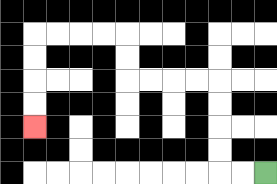{'start': '[11, 7]', 'end': '[1, 5]', 'path_directions': 'L,L,U,U,U,U,L,L,L,L,U,U,L,L,L,L,D,D,D,D', 'path_coordinates': '[[11, 7], [10, 7], [9, 7], [9, 6], [9, 5], [9, 4], [9, 3], [8, 3], [7, 3], [6, 3], [5, 3], [5, 2], [5, 1], [4, 1], [3, 1], [2, 1], [1, 1], [1, 2], [1, 3], [1, 4], [1, 5]]'}